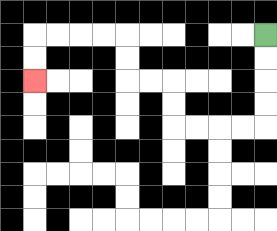{'start': '[11, 1]', 'end': '[1, 3]', 'path_directions': 'D,D,D,D,L,L,L,L,U,U,L,L,U,U,L,L,L,L,D,D', 'path_coordinates': '[[11, 1], [11, 2], [11, 3], [11, 4], [11, 5], [10, 5], [9, 5], [8, 5], [7, 5], [7, 4], [7, 3], [6, 3], [5, 3], [5, 2], [5, 1], [4, 1], [3, 1], [2, 1], [1, 1], [1, 2], [1, 3]]'}